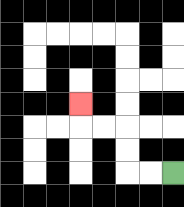{'start': '[7, 7]', 'end': '[3, 4]', 'path_directions': 'L,L,U,U,L,L,U', 'path_coordinates': '[[7, 7], [6, 7], [5, 7], [5, 6], [5, 5], [4, 5], [3, 5], [3, 4]]'}